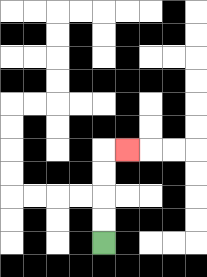{'start': '[4, 10]', 'end': '[5, 6]', 'path_directions': 'U,U,U,U,R', 'path_coordinates': '[[4, 10], [4, 9], [4, 8], [4, 7], [4, 6], [5, 6]]'}